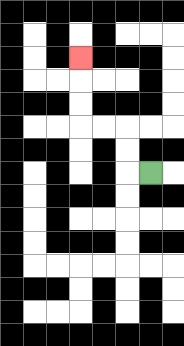{'start': '[6, 7]', 'end': '[3, 2]', 'path_directions': 'L,U,U,L,L,U,U,U', 'path_coordinates': '[[6, 7], [5, 7], [5, 6], [5, 5], [4, 5], [3, 5], [3, 4], [3, 3], [3, 2]]'}